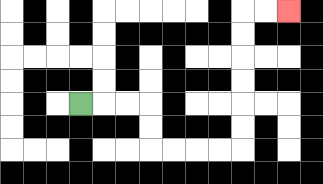{'start': '[3, 4]', 'end': '[12, 0]', 'path_directions': 'R,R,R,D,D,R,R,R,R,U,U,U,U,U,U,R,R', 'path_coordinates': '[[3, 4], [4, 4], [5, 4], [6, 4], [6, 5], [6, 6], [7, 6], [8, 6], [9, 6], [10, 6], [10, 5], [10, 4], [10, 3], [10, 2], [10, 1], [10, 0], [11, 0], [12, 0]]'}